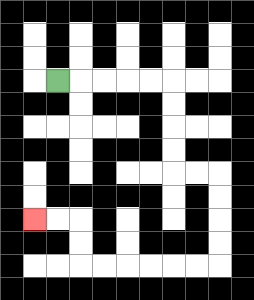{'start': '[2, 3]', 'end': '[1, 9]', 'path_directions': 'R,R,R,R,R,D,D,D,D,R,R,D,D,D,D,L,L,L,L,L,L,U,U,L,L', 'path_coordinates': '[[2, 3], [3, 3], [4, 3], [5, 3], [6, 3], [7, 3], [7, 4], [7, 5], [7, 6], [7, 7], [8, 7], [9, 7], [9, 8], [9, 9], [9, 10], [9, 11], [8, 11], [7, 11], [6, 11], [5, 11], [4, 11], [3, 11], [3, 10], [3, 9], [2, 9], [1, 9]]'}